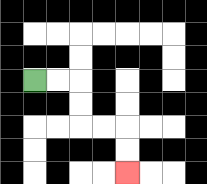{'start': '[1, 3]', 'end': '[5, 7]', 'path_directions': 'R,R,D,D,R,R,D,D', 'path_coordinates': '[[1, 3], [2, 3], [3, 3], [3, 4], [3, 5], [4, 5], [5, 5], [5, 6], [5, 7]]'}